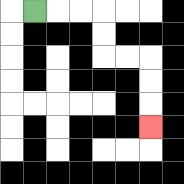{'start': '[1, 0]', 'end': '[6, 5]', 'path_directions': 'R,R,R,D,D,R,R,D,D,D', 'path_coordinates': '[[1, 0], [2, 0], [3, 0], [4, 0], [4, 1], [4, 2], [5, 2], [6, 2], [6, 3], [6, 4], [6, 5]]'}